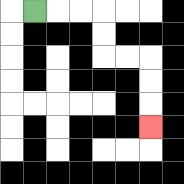{'start': '[1, 0]', 'end': '[6, 5]', 'path_directions': 'R,R,R,D,D,R,R,D,D,D', 'path_coordinates': '[[1, 0], [2, 0], [3, 0], [4, 0], [4, 1], [4, 2], [5, 2], [6, 2], [6, 3], [6, 4], [6, 5]]'}